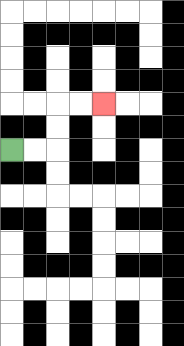{'start': '[0, 6]', 'end': '[4, 4]', 'path_directions': 'R,R,U,U,R,R', 'path_coordinates': '[[0, 6], [1, 6], [2, 6], [2, 5], [2, 4], [3, 4], [4, 4]]'}